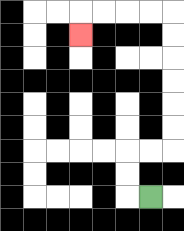{'start': '[6, 8]', 'end': '[3, 1]', 'path_directions': 'L,U,U,R,R,U,U,U,U,U,U,L,L,L,L,D', 'path_coordinates': '[[6, 8], [5, 8], [5, 7], [5, 6], [6, 6], [7, 6], [7, 5], [7, 4], [7, 3], [7, 2], [7, 1], [7, 0], [6, 0], [5, 0], [4, 0], [3, 0], [3, 1]]'}